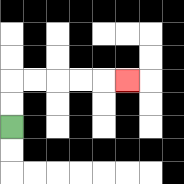{'start': '[0, 5]', 'end': '[5, 3]', 'path_directions': 'U,U,R,R,R,R,R', 'path_coordinates': '[[0, 5], [0, 4], [0, 3], [1, 3], [2, 3], [3, 3], [4, 3], [5, 3]]'}